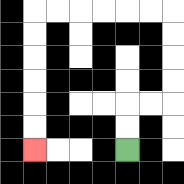{'start': '[5, 6]', 'end': '[1, 6]', 'path_directions': 'U,U,R,R,U,U,U,U,L,L,L,L,L,L,D,D,D,D,D,D', 'path_coordinates': '[[5, 6], [5, 5], [5, 4], [6, 4], [7, 4], [7, 3], [7, 2], [7, 1], [7, 0], [6, 0], [5, 0], [4, 0], [3, 0], [2, 0], [1, 0], [1, 1], [1, 2], [1, 3], [1, 4], [1, 5], [1, 6]]'}